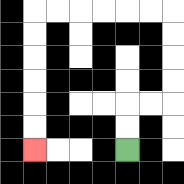{'start': '[5, 6]', 'end': '[1, 6]', 'path_directions': 'U,U,R,R,U,U,U,U,L,L,L,L,L,L,D,D,D,D,D,D', 'path_coordinates': '[[5, 6], [5, 5], [5, 4], [6, 4], [7, 4], [7, 3], [7, 2], [7, 1], [7, 0], [6, 0], [5, 0], [4, 0], [3, 0], [2, 0], [1, 0], [1, 1], [1, 2], [1, 3], [1, 4], [1, 5], [1, 6]]'}